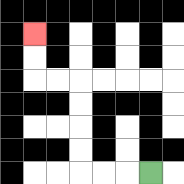{'start': '[6, 7]', 'end': '[1, 1]', 'path_directions': 'L,L,L,U,U,U,U,L,L,U,U', 'path_coordinates': '[[6, 7], [5, 7], [4, 7], [3, 7], [3, 6], [3, 5], [3, 4], [3, 3], [2, 3], [1, 3], [1, 2], [1, 1]]'}